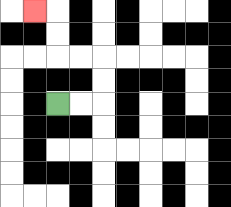{'start': '[2, 4]', 'end': '[1, 0]', 'path_directions': 'R,R,U,U,L,L,U,U,L', 'path_coordinates': '[[2, 4], [3, 4], [4, 4], [4, 3], [4, 2], [3, 2], [2, 2], [2, 1], [2, 0], [1, 0]]'}